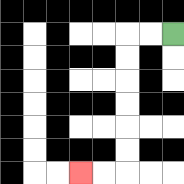{'start': '[7, 1]', 'end': '[3, 7]', 'path_directions': 'L,L,D,D,D,D,D,D,L,L', 'path_coordinates': '[[7, 1], [6, 1], [5, 1], [5, 2], [5, 3], [5, 4], [5, 5], [5, 6], [5, 7], [4, 7], [3, 7]]'}